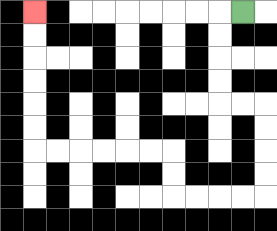{'start': '[10, 0]', 'end': '[1, 0]', 'path_directions': 'L,D,D,D,D,R,R,D,D,D,D,L,L,L,L,U,U,L,L,L,L,L,L,U,U,U,U,U,U', 'path_coordinates': '[[10, 0], [9, 0], [9, 1], [9, 2], [9, 3], [9, 4], [10, 4], [11, 4], [11, 5], [11, 6], [11, 7], [11, 8], [10, 8], [9, 8], [8, 8], [7, 8], [7, 7], [7, 6], [6, 6], [5, 6], [4, 6], [3, 6], [2, 6], [1, 6], [1, 5], [1, 4], [1, 3], [1, 2], [1, 1], [1, 0]]'}